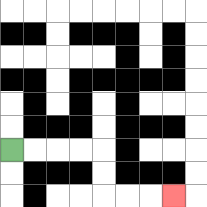{'start': '[0, 6]', 'end': '[7, 8]', 'path_directions': 'R,R,R,R,D,D,R,R,R', 'path_coordinates': '[[0, 6], [1, 6], [2, 6], [3, 6], [4, 6], [4, 7], [4, 8], [5, 8], [6, 8], [7, 8]]'}